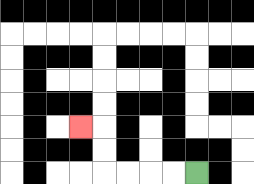{'start': '[8, 7]', 'end': '[3, 5]', 'path_directions': 'L,L,L,L,U,U,L', 'path_coordinates': '[[8, 7], [7, 7], [6, 7], [5, 7], [4, 7], [4, 6], [4, 5], [3, 5]]'}